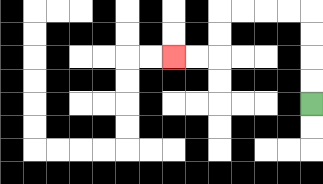{'start': '[13, 4]', 'end': '[7, 2]', 'path_directions': 'U,U,U,U,L,L,L,L,D,D,L,L', 'path_coordinates': '[[13, 4], [13, 3], [13, 2], [13, 1], [13, 0], [12, 0], [11, 0], [10, 0], [9, 0], [9, 1], [9, 2], [8, 2], [7, 2]]'}